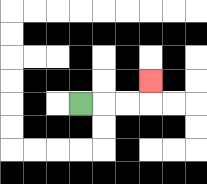{'start': '[3, 4]', 'end': '[6, 3]', 'path_directions': 'R,R,R,U', 'path_coordinates': '[[3, 4], [4, 4], [5, 4], [6, 4], [6, 3]]'}